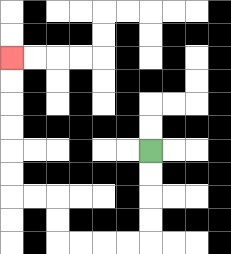{'start': '[6, 6]', 'end': '[0, 2]', 'path_directions': 'D,D,D,D,L,L,L,L,U,U,L,L,U,U,U,U,U,U', 'path_coordinates': '[[6, 6], [6, 7], [6, 8], [6, 9], [6, 10], [5, 10], [4, 10], [3, 10], [2, 10], [2, 9], [2, 8], [1, 8], [0, 8], [0, 7], [0, 6], [0, 5], [0, 4], [0, 3], [0, 2]]'}